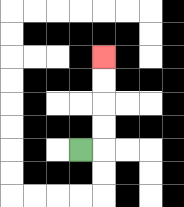{'start': '[3, 6]', 'end': '[4, 2]', 'path_directions': 'R,U,U,U,U', 'path_coordinates': '[[3, 6], [4, 6], [4, 5], [4, 4], [4, 3], [4, 2]]'}